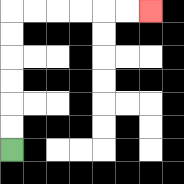{'start': '[0, 6]', 'end': '[6, 0]', 'path_directions': 'U,U,U,U,U,U,R,R,R,R,R,R', 'path_coordinates': '[[0, 6], [0, 5], [0, 4], [0, 3], [0, 2], [0, 1], [0, 0], [1, 0], [2, 0], [3, 0], [4, 0], [5, 0], [6, 0]]'}